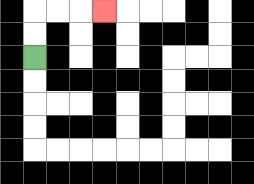{'start': '[1, 2]', 'end': '[4, 0]', 'path_directions': 'U,U,R,R,R', 'path_coordinates': '[[1, 2], [1, 1], [1, 0], [2, 0], [3, 0], [4, 0]]'}